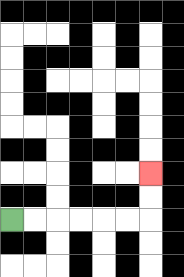{'start': '[0, 9]', 'end': '[6, 7]', 'path_directions': 'R,R,R,R,R,R,U,U', 'path_coordinates': '[[0, 9], [1, 9], [2, 9], [3, 9], [4, 9], [5, 9], [6, 9], [6, 8], [6, 7]]'}